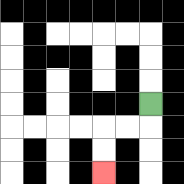{'start': '[6, 4]', 'end': '[4, 7]', 'path_directions': 'D,L,L,D,D', 'path_coordinates': '[[6, 4], [6, 5], [5, 5], [4, 5], [4, 6], [4, 7]]'}